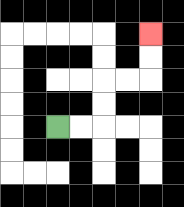{'start': '[2, 5]', 'end': '[6, 1]', 'path_directions': 'R,R,U,U,R,R,U,U', 'path_coordinates': '[[2, 5], [3, 5], [4, 5], [4, 4], [4, 3], [5, 3], [6, 3], [6, 2], [6, 1]]'}